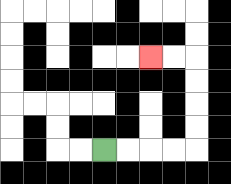{'start': '[4, 6]', 'end': '[6, 2]', 'path_directions': 'R,R,R,R,U,U,U,U,L,L', 'path_coordinates': '[[4, 6], [5, 6], [6, 6], [7, 6], [8, 6], [8, 5], [8, 4], [8, 3], [8, 2], [7, 2], [6, 2]]'}